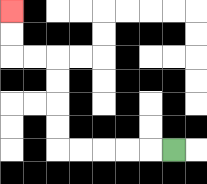{'start': '[7, 6]', 'end': '[0, 0]', 'path_directions': 'L,L,L,L,L,U,U,U,U,L,L,U,U', 'path_coordinates': '[[7, 6], [6, 6], [5, 6], [4, 6], [3, 6], [2, 6], [2, 5], [2, 4], [2, 3], [2, 2], [1, 2], [0, 2], [0, 1], [0, 0]]'}